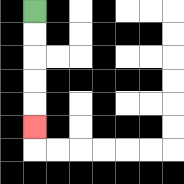{'start': '[1, 0]', 'end': '[1, 5]', 'path_directions': 'D,D,D,D,D', 'path_coordinates': '[[1, 0], [1, 1], [1, 2], [1, 3], [1, 4], [1, 5]]'}